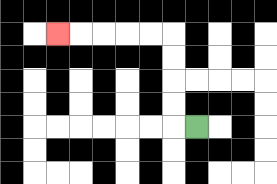{'start': '[8, 5]', 'end': '[2, 1]', 'path_directions': 'L,U,U,U,U,L,L,L,L,L', 'path_coordinates': '[[8, 5], [7, 5], [7, 4], [7, 3], [7, 2], [7, 1], [6, 1], [5, 1], [4, 1], [3, 1], [2, 1]]'}